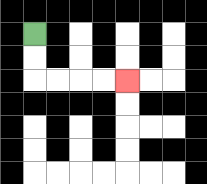{'start': '[1, 1]', 'end': '[5, 3]', 'path_directions': 'D,D,R,R,R,R', 'path_coordinates': '[[1, 1], [1, 2], [1, 3], [2, 3], [3, 3], [4, 3], [5, 3]]'}